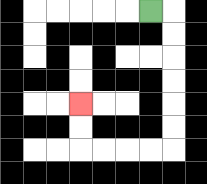{'start': '[6, 0]', 'end': '[3, 4]', 'path_directions': 'R,D,D,D,D,D,D,L,L,L,L,U,U', 'path_coordinates': '[[6, 0], [7, 0], [7, 1], [7, 2], [7, 3], [7, 4], [7, 5], [7, 6], [6, 6], [5, 6], [4, 6], [3, 6], [3, 5], [3, 4]]'}